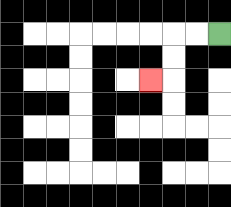{'start': '[9, 1]', 'end': '[6, 3]', 'path_directions': 'L,L,D,D,L', 'path_coordinates': '[[9, 1], [8, 1], [7, 1], [7, 2], [7, 3], [6, 3]]'}